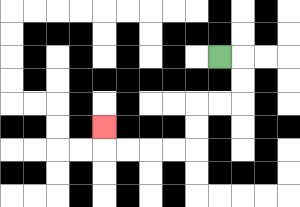{'start': '[9, 2]', 'end': '[4, 5]', 'path_directions': 'R,D,D,L,L,D,D,L,L,L,L,U', 'path_coordinates': '[[9, 2], [10, 2], [10, 3], [10, 4], [9, 4], [8, 4], [8, 5], [8, 6], [7, 6], [6, 6], [5, 6], [4, 6], [4, 5]]'}